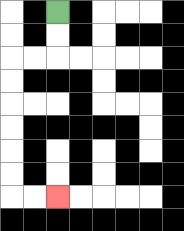{'start': '[2, 0]', 'end': '[2, 8]', 'path_directions': 'D,D,L,L,D,D,D,D,D,D,R,R', 'path_coordinates': '[[2, 0], [2, 1], [2, 2], [1, 2], [0, 2], [0, 3], [0, 4], [0, 5], [0, 6], [0, 7], [0, 8], [1, 8], [2, 8]]'}